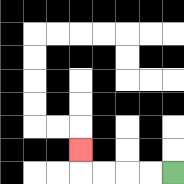{'start': '[7, 7]', 'end': '[3, 6]', 'path_directions': 'L,L,L,L,U', 'path_coordinates': '[[7, 7], [6, 7], [5, 7], [4, 7], [3, 7], [3, 6]]'}